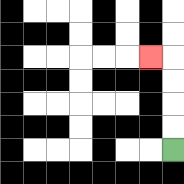{'start': '[7, 6]', 'end': '[6, 2]', 'path_directions': 'U,U,U,U,L', 'path_coordinates': '[[7, 6], [7, 5], [7, 4], [7, 3], [7, 2], [6, 2]]'}